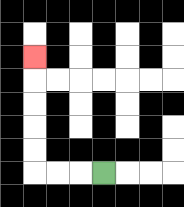{'start': '[4, 7]', 'end': '[1, 2]', 'path_directions': 'L,L,L,U,U,U,U,U', 'path_coordinates': '[[4, 7], [3, 7], [2, 7], [1, 7], [1, 6], [1, 5], [1, 4], [1, 3], [1, 2]]'}